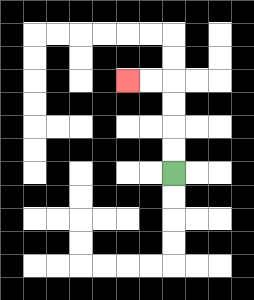{'start': '[7, 7]', 'end': '[5, 3]', 'path_directions': 'U,U,U,U,L,L', 'path_coordinates': '[[7, 7], [7, 6], [7, 5], [7, 4], [7, 3], [6, 3], [5, 3]]'}